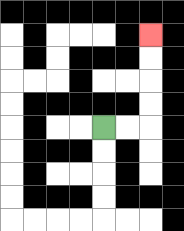{'start': '[4, 5]', 'end': '[6, 1]', 'path_directions': 'R,R,U,U,U,U', 'path_coordinates': '[[4, 5], [5, 5], [6, 5], [6, 4], [6, 3], [6, 2], [6, 1]]'}